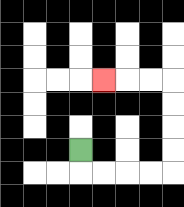{'start': '[3, 6]', 'end': '[4, 3]', 'path_directions': 'D,R,R,R,R,U,U,U,U,L,L,L', 'path_coordinates': '[[3, 6], [3, 7], [4, 7], [5, 7], [6, 7], [7, 7], [7, 6], [7, 5], [7, 4], [7, 3], [6, 3], [5, 3], [4, 3]]'}